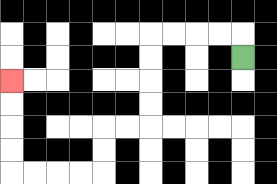{'start': '[10, 2]', 'end': '[0, 3]', 'path_directions': 'U,L,L,L,L,D,D,D,D,L,L,D,D,L,L,L,L,U,U,U,U', 'path_coordinates': '[[10, 2], [10, 1], [9, 1], [8, 1], [7, 1], [6, 1], [6, 2], [6, 3], [6, 4], [6, 5], [5, 5], [4, 5], [4, 6], [4, 7], [3, 7], [2, 7], [1, 7], [0, 7], [0, 6], [0, 5], [0, 4], [0, 3]]'}